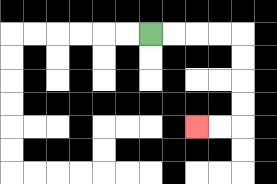{'start': '[6, 1]', 'end': '[8, 5]', 'path_directions': 'R,R,R,R,D,D,D,D,L,L', 'path_coordinates': '[[6, 1], [7, 1], [8, 1], [9, 1], [10, 1], [10, 2], [10, 3], [10, 4], [10, 5], [9, 5], [8, 5]]'}